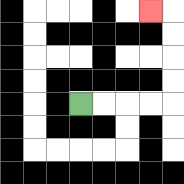{'start': '[3, 4]', 'end': '[6, 0]', 'path_directions': 'R,R,R,R,U,U,U,U,L', 'path_coordinates': '[[3, 4], [4, 4], [5, 4], [6, 4], [7, 4], [7, 3], [7, 2], [7, 1], [7, 0], [6, 0]]'}